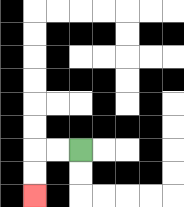{'start': '[3, 6]', 'end': '[1, 8]', 'path_directions': 'L,L,D,D', 'path_coordinates': '[[3, 6], [2, 6], [1, 6], [1, 7], [1, 8]]'}